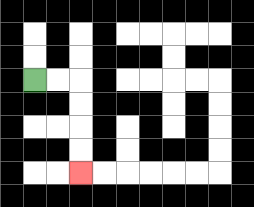{'start': '[1, 3]', 'end': '[3, 7]', 'path_directions': 'R,R,D,D,D,D', 'path_coordinates': '[[1, 3], [2, 3], [3, 3], [3, 4], [3, 5], [3, 6], [3, 7]]'}